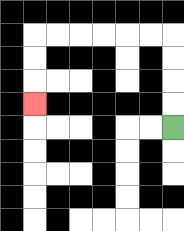{'start': '[7, 5]', 'end': '[1, 4]', 'path_directions': 'U,U,U,U,L,L,L,L,L,L,D,D,D', 'path_coordinates': '[[7, 5], [7, 4], [7, 3], [7, 2], [7, 1], [6, 1], [5, 1], [4, 1], [3, 1], [2, 1], [1, 1], [1, 2], [1, 3], [1, 4]]'}